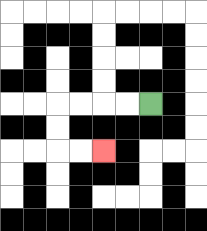{'start': '[6, 4]', 'end': '[4, 6]', 'path_directions': 'L,L,L,L,D,D,R,R', 'path_coordinates': '[[6, 4], [5, 4], [4, 4], [3, 4], [2, 4], [2, 5], [2, 6], [3, 6], [4, 6]]'}